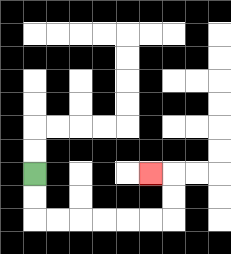{'start': '[1, 7]', 'end': '[6, 7]', 'path_directions': 'D,D,R,R,R,R,R,R,U,U,L', 'path_coordinates': '[[1, 7], [1, 8], [1, 9], [2, 9], [3, 9], [4, 9], [5, 9], [6, 9], [7, 9], [7, 8], [7, 7], [6, 7]]'}